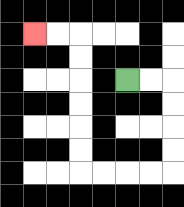{'start': '[5, 3]', 'end': '[1, 1]', 'path_directions': 'R,R,D,D,D,D,L,L,L,L,U,U,U,U,U,U,L,L', 'path_coordinates': '[[5, 3], [6, 3], [7, 3], [7, 4], [7, 5], [7, 6], [7, 7], [6, 7], [5, 7], [4, 7], [3, 7], [3, 6], [3, 5], [3, 4], [3, 3], [3, 2], [3, 1], [2, 1], [1, 1]]'}